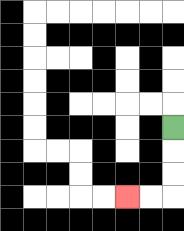{'start': '[7, 5]', 'end': '[5, 8]', 'path_directions': 'D,D,D,L,L', 'path_coordinates': '[[7, 5], [7, 6], [7, 7], [7, 8], [6, 8], [5, 8]]'}